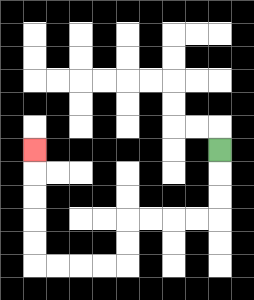{'start': '[9, 6]', 'end': '[1, 6]', 'path_directions': 'D,D,D,L,L,L,L,D,D,L,L,L,L,U,U,U,U,U', 'path_coordinates': '[[9, 6], [9, 7], [9, 8], [9, 9], [8, 9], [7, 9], [6, 9], [5, 9], [5, 10], [5, 11], [4, 11], [3, 11], [2, 11], [1, 11], [1, 10], [1, 9], [1, 8], [1, 7], [1, 6]]'}